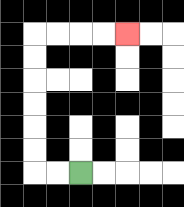{'start': '[3, 7]', 'end': '[5, 1]', 'path_directions': 'L,L,U,U,U,U,U,U,R,R,R,R', 'path_coordinates': '[[3, 7], [2, 7], [1, 7], [1, 6], [1, 5], [1, 4], [1, 3], [1, 2], [1, 1], [2, 1], [3, 1], [4, 1], [5, 1]]'}